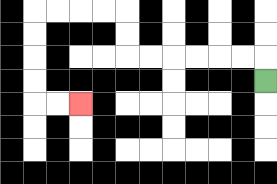{'start': '[11, 3]', 'end': '[3, 4]', 'path_directions': 'U,L,L,L,L,L,L,U,U,L,L,L,L,D,D,D,D,R,R', 'path_coordinates': '[[11, 3], [11, 2], [10, 2], [9, 2], [8, 2], [7, 2], [6, 2], [5, 2], [5, 1], [5, 0], [4, 0], [3, 0], [2, 0], [1, 0], [1, 1], [1, 2], [1, 3], [1, 4], [2, 4], [3, 4]]'}